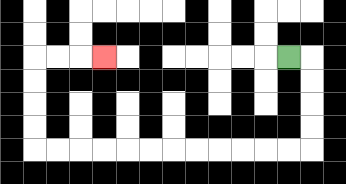{'start': '[12, 2]', 'end': '[4, 2]', 'path_directions': 'R,D,D,D,D,L,L,L,L,L,L,L,L,L,L,L,L,U,U,U,U,R,R,R', 'path_coordinates': '[[12, 2], [13, 2], [13, 3], [13, 4], [13, 5], [13, 6], [12, 6], [11, 6], [10, 6], [9, 6], [8, 6], [7, 6], [6, 6], [5, 6], [4, 6], [3, 6], [2, 6], [1, 6], [1, 5], [1, 4], [1, 3], [1, 2], [2, 2], [3, 2], [4, 2]]'}